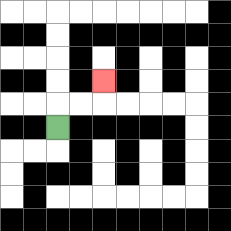{'start': '[2, 5]', 'end': '[4, 3]', 'path_directions': 'U,R,R,U', 'path_coordinates': '[[2, 5], [2, 4], [3, 4], [4, 4], [4, 3]]'}